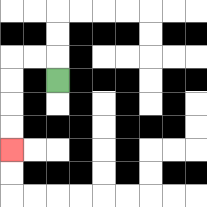{'start': '[2, 3]', 'end': '[0, 6]', 'path_directions': 'U,L,L,D,D,D,D', 'path_coordinates': '[[2, 3], [2, 2], [1, 2], [0, 2], [0, 3], [0, 4], [0, 5], [0, 6]]'}